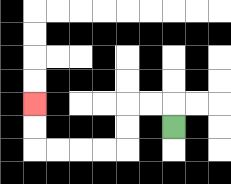{'start': '[7, 5]', 'end': '[1, 4]', 'path_directions': 'U,L,L,D,D,L,L,L,L,U,U', 'path_coordinates': '[[7, 5], [7, 4], [6, 4], [5, 4], [5, 5], [5, 6], [4, 6], [3, 6], [2, 6], [1, 6], [1, 5], [1, 4]]'}